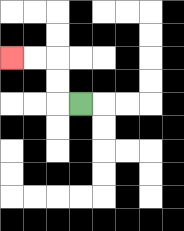{'start': '[3, 4]', 'end': '[0, 2]', 'path_directions': 'L,U,U,L,L', 'path_coordinates': '[[3, 4], [2, 4], [2, 3], [2, 2], [1, 2], [0, 2]]'}